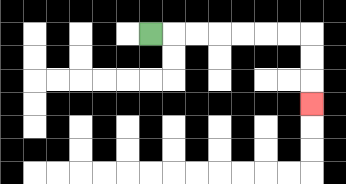{'start': '[6, 1]', 'end': '[13, 4]', 'path_directions': 'R,R,R,R,R,R,R,D,D,D', 'path_coordinates': '[[6, 1], [7, 1], [8, 1], [9, 1], [10, 1], [11, 1], [12, 1], [13, 1], [13, 2], [13, 3], [13, 4]]'}